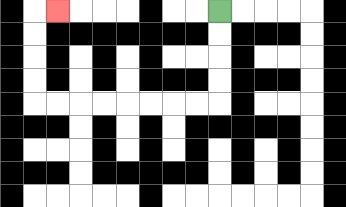{'start': '[9, 0]', 'end': '[2, 0]', 'path_directions': 'D,D,D,D,L,L,L,L,L,L,L,L,U,U,U,U,R', 'path_coordinates': '[[9, 0], [9, 1], [9, 2], [9, 3], [9, 4], [8, 4], [7, 4], [6, 4], [5, 4], [4, 4], [3, 4], [2, 4], [1, 4], [1, 3], [1, 2], [1, 1], [1, 0], [2, 0]]'}